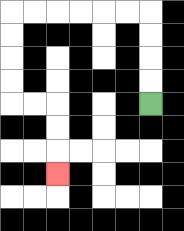{'start': '[6, 4]', 'end': '[2, 7]', 'path_directions': 'U,U,U,U,L,L,L,L,L,L,D,D,D,D,R,R,D,D,D', 'path_coordinates': '[[6, 4], [6, 3], [6, 2], [6, 1], [6, 0], [5, 0], [4, 0], [3, 0], [2, 0], [1, 0], [0, 0], [0, 1], [0, 2], [0, 3], [0, 4], [1, 4], [2, 4], [2, 5], [2, 6], [2, 7]]'}